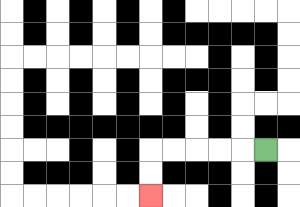{'start': '[11, 6]', 'end': '[6, 8]', 'path_directions': 'L,L,L,L,L,D,D', 'path_coordinates': '[[11, 6], [10, 6], [9, 6], [8, 6], [7, 6], [6, 6], [6, 7], [6, 8]]'}